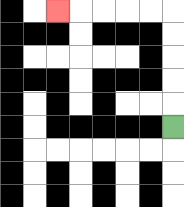{'start': '[7, 5]', 'end': '[2, 0]', 'path_directions': 'U,U,U,U,U,L,L,L,L,L', 'path_coordinates': '[[7, 5], [7, 4], [7, 3], [7, 2], [7, 1], [7, 0], [6, 0], [5, 0], [4, 0], [3, 0], [2, 0]]'}